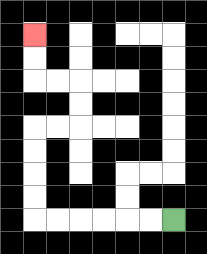{'start': '[7, 9]', 'end': '[1, 1]', 'path_directions': 'L,L,L,L,L,L,U,U,U,U,R,R,U,U,L,L,U,U', 'path_coordinates': '[[7, 9], [6, 9], [5, 9], [4, 9], [3, 9], [2, 9], [1, 9], [1, 8], [1, 7], [1, 6], [1, 5], [2, 5], [3, 5], [3, 4], [3, 3], [2, 3], [1, 3], [1, 2], [1, 1]]'}